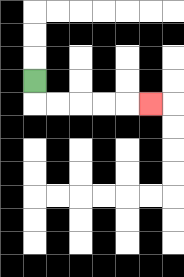{'start': '[1, 3]', 'end': '[6, 4]', 'path_directions': 'D,R,R,R,R,R', 'path_coordinates': '[[1, 3], [1, 4], [2, 4], [3, 4], [4, 4], [5, 4], [6, 4]]'}